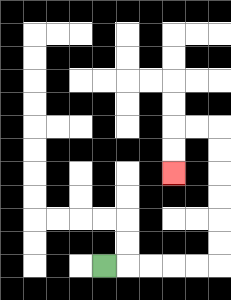{'start': '[4, 11]', 'end': '[7, 7]', 'path_directions': 'R,R,R,R,R,U,U,U,U,U,U,L,L,D,D', 'path_coordinates': '[[4, 11], [5, 11], [6, 11], [7, 11], [8, 11], [9, 11], [9, 10], [9, 9], [9, 8], [9, 7], [9, 6], [9, 5], [8, 5], [7, 5], [7, 6], [7, 7]]'}